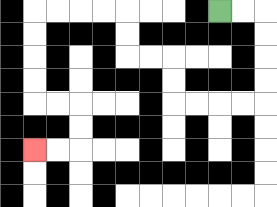{'start': '[9, 0]', 'end': '[1, 6]', 'path_directions': 'R,R,D,D,D,D,L,L,L,L,U,U,L,L,U,U,L,L,L,L,D,D,D,D,R,R,D,D,L,L', 'path_coordinates': '[[9, 0], [10, 0], [11, 0], [11, 1], [11, 2], [11, 3], [11, 4], [10, 4], [9, 4], [8, 4], [7, 4], [7, 3], [7, 2], [6, 2], [5, 2], [5, 1], [5, 0], [4, 0], [3, 0], [2, 0], [1, 0], [1, 1], [1, 2], [1, 3], [1, 4], [2, 4], [3, 4], [3, 5], [3, 6], [2, 6], [1, 6]]'}